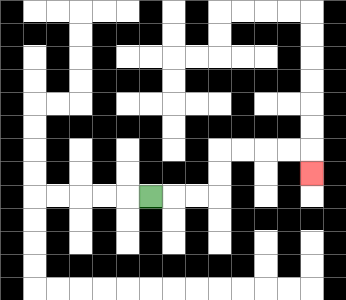{'start': '[6, 8]', 'end': '[13, 7]', 'path_directions': 'R,R,R,U,U,R,R,R,R,D', 'path_coordinates': '[[6, 8], [7, 8], [8, 8], [9, 8], [9, 7], [9, 6], [10, 6], [11, 6], [12, 6], [13, 6], [13, 7]]'}